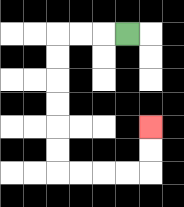{'start': '[5, 1]', 'end': '[6, 5]', 'path_directions': 'L,L,L,D,D,D,D,D,D,R,R,R,R,U,U', 'path_coordinates': '[[5, 1], [4, 1], [3, 1], [2, 1], [2, 2], [2, 3], [2, 4], [2, 5], [2, 6], [2, 7], [3, 7], [4, 7], [5, 7], [6, 7], [6, 6], [6, 5]]'}